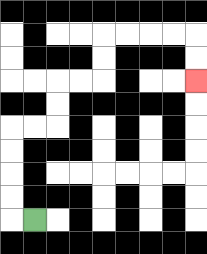{'start': '[1, 9]', 'end': '[8, 3]', 'path_directions': 'L,U,U,U,U,R,R,U,U,R,R,U,U,R,R,R,R,D,D', 'path_coordinates': '[[1, 9], [0, 9], [0, 8], [0, 7], [0, 6], [0, 5], [1, 5], [2, 5], [2, 4], [2, 3], [3, 3], [4, 3], [4, 2], [4, 1], [5, 1], [6, 1], [7, 1], [8, 1], [8, 2], [8, 3]]'}